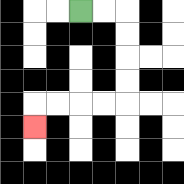{'start': '[3, 0]', 'end': '[1, 5]', 'path_directions': 'R,R,D,D,D,D,L,L,L,L,D', 'path_coordinates': '[[3, 0], [4, 0], [5, 0], [5, 1], [5, 2], [5, 3], [5, 4], [4, 4], [3, 4], [2, 4], [1, 4], [1, 5]]'}